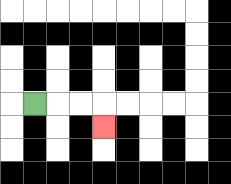{'start': '[1, 4]', 'end': '[4, 5]', 'path_directions': 'R,R,R,D', 'path_coordinates': '[[1, 4], [2, 4], [3, 4], [4, 4], [4, 5]]'}